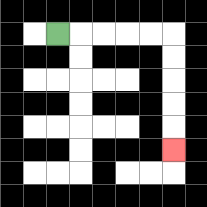{'start': '[2, 1]', 'end': '[7, 6]', 'path_directions': 'R,R,R,R,R,D,D,D,D,D', 'path_coordinates': '[[2, 1], [3, 1], [4, 1], [5, 1], [6, 1], [7, 1], [7, 2], [7, 3], [7, 4], [7, 5], [7, 6]]'}